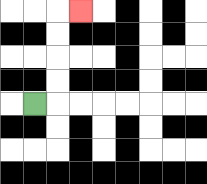{'start': '[1, 4]', 'end': '[3, 0]', 'path_directions': 'R,U,U,U,U,R', 'path_coordinates': '[[1, 4], [2, 4], [2, 3], [2, 2], [2, 1], [2, 0], [3, 0]]'}